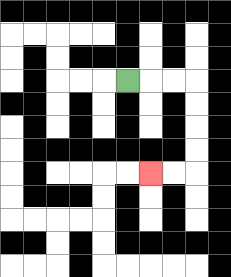{'start': '[5, 3]', 'end': '[6, 7]', 'path_directions': 'R,R,R,D,D,D,D,L,L', 'path_coordinates': '[[5, 3], [6, 3], [7, 3], [8, 3], [8, 4], [8, 5], [8, 6], [8, 7], [7, 7], [6, 7]]'}